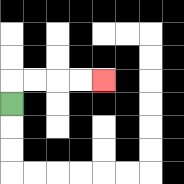{'start': '[0, 4]', 'end': '[4, 3]', 'path_directions': 'U,R,R,R,R', 'path_coordinates': '[[0, 4], [0, 3], [1, 3], [2, 3], [3, 3], [4, 3]]'}